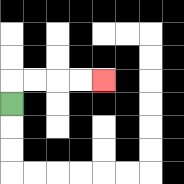{'start': '[0, 4]', 'end': '[4, 3]', 'path_directions': 'U,R,R,R,R', 'path_coordinates': '[[0, 4], [0, 3], [1, 3], [2, 3], [3, 3], [4, 3]]'}